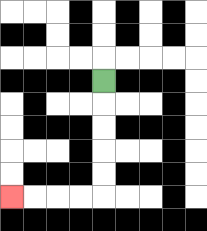{'start': '[4, 3]', 'end': '[0, 8]', 'path_directions': 'D,D,D,D,D,L,L,L,L', 'path_coordinates': '[[4, 3], [4, 4], [4, 5], [4, 6], [4, 7], [4, 8], [3, 8], [2, 8], [1, 8], [0, 8]]'}